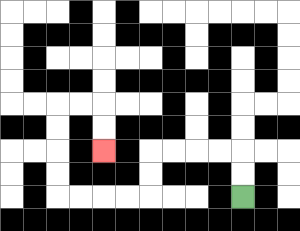{'start': '[10, 8]', 'end': '[4, 6]', 'path_directions': 'U,U,L,L,L,L,D,D,L,L,L,L,U,U,U,U,R,R,D,D', 'path_coordinates': '[[10, 8], [10, 7], [10, 6], [9, 6], [8, 6], [7, 6], [6, 6], [6, 7], [6, 8], [5, 8], [4, 8], [3, 8], [2, 8], [2, 7], [2, 6], [2, 5], [2, 4], [3, 4], [4, 4], [4, 5], [4, 6]]'}